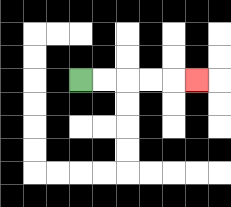{'start': '[3, 3]', 'end': '[8, 3]', 'path_directions': 'R,R,R,R,R', 'path_coordinates': '[[3, 3], [4, 3], [5, 3], [6, 3], [7, 3], [8, 3]]'}